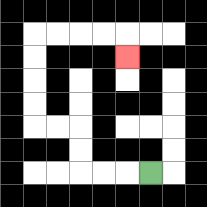{'start': '[6, 7]', 'end': '[5, 2]', 'path_directions': 'L,L,L,U,U,L,L,U,U,U,U,R,R,R,R,D', 'path_coordinates': '[[6, 7], [5, 7], [4, 7], [3, 7], [3, 6], [3, 5], [2, 5], [1, 5], [1, 4], [1, 3], [1, 2], [1, 1], [2, 1], [3, 1], [4, 1], [5, 1], [5, 2]]'}